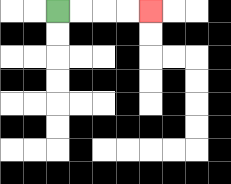{'start': '[2, 0]', 'end': '[6, 0]', 'path_directions': 'R,R,R,R', 'path_coordinates': '[[2, 0], [3, 0], [4, 0], [5, 0], [6, 0]]'}